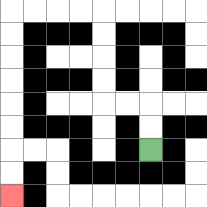{'start': '[6, 6]', 'end': '[0, 8]', 'path_directions': 'U,U,L,L,U,U,U,U,L,L,L,L,D,D,D,D,D,D,D,D', 'path_coordinates': '[[6, 6], [6, 5], [6, 4], [5, 4], [4, 4], [4, 3], [4, 2], [4, 1], [4, 0], [3, 0], [2, 0], [1, 0], [0, 0], [0, 1], [0, 2], [0, 3], [0, 4], [0, 5], [0, 6], [0, 7], [0, 8]]'}